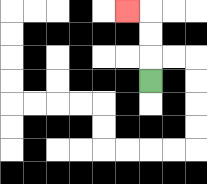{'start': '[6, 3]', 'end': '[5, 0]', 'path_directions': 'U,U,U,L', 'path_coordinates': '[[6, 3], [6, 2], [6, 1], [6, 0], [5, 0]]'}